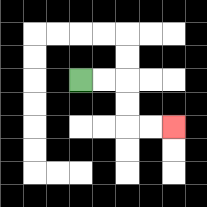{'start': '[3, 3]', 'end': '[7, 5]', 'path_directions': 'R,R,D,D,R,R', 'path_coordinates': '[[3, 3], [4, 3], [5, 3], [5, 4], [5, 5], [6, 5], [7, 5]]'}